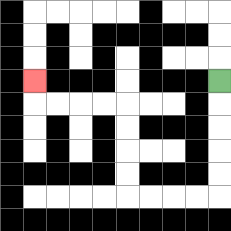{'start': '[9, 3]', 'end': '[1, 3]', 'path_directions': 'D,D,D,D,D,L,L,L,L,U,U,U,U,L,L,L,L,U', 'path_coordinates': '[[9, 3], [9, 4], [9, 5], [9, 6], [9, 7], [9, 8], [8, 8], [7, 8], [6, 8], [5, 8], [5, 7], [5, 6], [5, 5], [5, 4], [4, 4], [3, 4], [2, 4], [1, 4], [1, 3]]'}